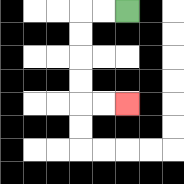{'start': '[5, 0]', 'end': '[5, 4]', 'path_directions': 'L,L,D,D,D,D,R,R', 'path_coordinates': '[[5, 0], [4, 0], [3, 0], [3, 1], [3, 2], [3, 3], [3, 4], [4, 4], [5, 4]]'}